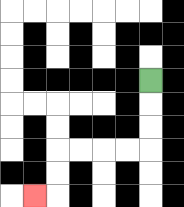{'start': '[6, 3]', 'end': '[1, 8]', 'path_directions': 'D,D,D,L,L,L,L,D,D,L', 'path_coordinates': '[[6, 3], [6, 4], [6, 5], [6, 6], [5, 6], [4, 6], [3, 6], [2, 6], [2, 7], [2, 8], [1, 8]]'}